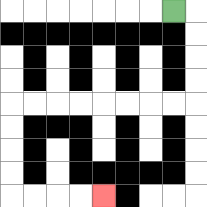{'start': '[7, 0]', 'end': '[4, 8]', 'path_directions': 'R,D,D,D,D,L,L,L,L,L,L,L,L,D,D,D,D,R,R,R,R', 'path_coordinates': '[[7, 0], [8, 0], [8, 1], [8, 2], [8, 3], [8, 4], [7, 4], [6, 4], [5, 4], [4, 4], [3, 4], [2, 4], [1, 4], [0, 4], [0, 5], [0, 6], [0, 7], [0, 8], [1, 8], [2, 8], [3, 8], [4, 8]]'}